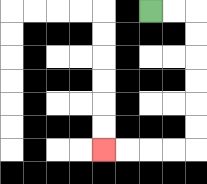{'start': '[6, 0]', 'end': '[4, 6]', 'path_directions': 'R,R,D,D,D,D,D,D,L,L,L,L', 'path_coordinates': '[[6, 0], [7, 0], [8, 0], [8, 1], [8, 2], [8, 3], [8, 4], [8, 5], [8, 6], [7, 6], [6, 6], [5, 6], [4, 6]]'}